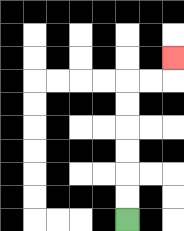{'start': '[5, 9]', 'end': '[7, 2]', 'path_directions': 'U,U,U,U,U,U,R,R,U', 'path_coordinates': '[[5, 9], [5, 8], [5, 7], [5, 6], [5, 5], [5, 4], [5, 3], [6, 3], [7, 3], [7, 2]]'}